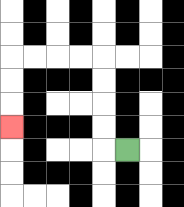{'start': '[5, 6]', 'end': '[0, 5]', 'path_directions': 'L,U,U,U,U,L,L,L,L,D,D,D', 'path_coordinates': '[[5, 6], [4, 6], [4, 5], [4, 4], [4, 3], [4, 2], [3, 2], [2, 2], [1, 2], [0, 2], [0, 3], [0, 4], [0, 5]]'}